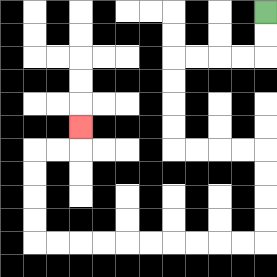{'start': '[11, 0]', 'end': '[3, 5]', 'path_directions': 'D,D,L,L,L,L,D,D,D,D,R,R,R,R,D,D,D,D,L,L,L,L,L,L,L,L,L,L,U,U,U,U,R,R,U', 'path_coordinates': '[[11, 0], [11, 1], [11, 2], [10, 2], [9, 2], [8, 2], [7, 2], [7, 3], [7, 4], [7, 5], [7, 6], [8, 6], [9, 6], [10, 6], [11, 6], [11, 7], [11, 8], [11, 9], [11, 10], [10, 10], [9, 10], [8, 10], [7, 10], [6, 10], [5, 10], [4, 10], [3, 10], [2, 10], [1, 10], [1, 9], [1, 8], [1, 7], [1, 6], [2, 6], [3, 6], [3, 5]]'}